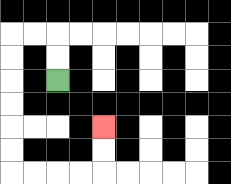{'start': '[2, 3]', 'end': '[4, 5]', 'path_directions': 'U,U,L,L,D,D,D,D,D,D,R,R,R,R,U,U', 'path_coordinates': '[[2, 3], [2, 2], [2, 1], [1, 1], [0, 1], [0, 2], [0, 3], [0, 4], [0, 5], [0, 6], [0, 7], [1, 7], [2, 7], [3, 7], [4, 7], [4, 6], [4, 5]]'}